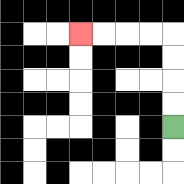{'start': '[7, 5]', 'end': '[3, 1]', 'path_directions': 'U,U,U,U,L,L,L,L', 'path_coordinates': '[[7, 5], [7, 4], [7, 3], [7, 2], [7, 1], [6, 1], [5, 1], [4, 1], [3, 1]]'}